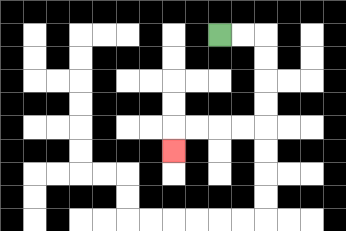{'start': '[9, 1]', 'end': '[7, 6]', 'path_directions': 'R,R,D,D,D,D,L,L,L,L,D', 'path_coordinates': '[[9, 1], [10, 1], [11, 1], [11, 2], [11, 3], [11, 4], [11, 5], [10, 5], [9, 5], [8, 5], [7, 5], [7, 6]]'}